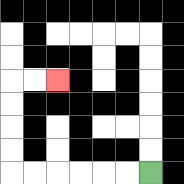{'start': '[6, 7]', 'end': '[2, 3]', 'path_directions': 'L,L,L,L,L,L,U,U,U,U,R,R', 'path_coordinates': '[[6, 7], [5, 7], [4, 7], [3, 7], [2, 7], [1, 7], [0, 7], [0, 6], [0, 5], [0, 4], [0, 3], [1, 3], [2, 3]]'}